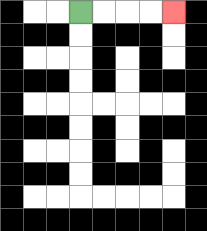{'start': '[3, 0]', 'end': '[7, 0]', 'path_directions': 'R,R,R,R', 'path_coordinates': '[[3, 0], [4, 0], [5, 0], [6, 0], [7, 0]]'}